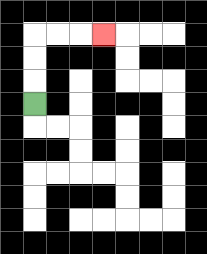{'start': '[1, 4]', 'end': '[4, 1]', 'path_directions': 'U,U,U,R,R,R', 'path_coordinates': '[[1, 4], [1, 3], [1, 2], [1, 1], [2, 1], [3, 1], [4, 1]]'}